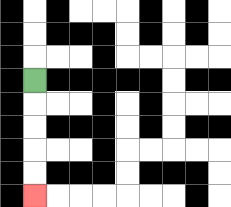{'start': '[1, 3]', 'end': '[1, 8]', 'path_directions': 'D,D,D,D,D', 'path_coordinates': '[[1, 3], [1, 4], [1, 5], [1, 6], [1, 7], [1, 8]]'}